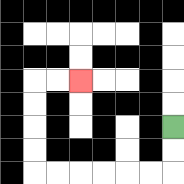{'start': '[7, 5]', 'end': '[3, 3]', 'path_directions': 'D,D,L,L,L,L,L,L,U,U,U,U,R,R', 'path_coordinates': '[[7, 5], [7, 6], [7, 7], [6, 7], [5, 7], [4, 7], [3, 7], [2, 7], [1, 7], [1, 6], [1, 5], [1, 4], [1, 3], [2, 3], [3, 3]]'}